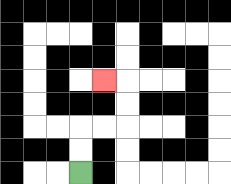{'start': '[3, 7]', 'end': '[4, 3]', 'path_directions': 'U,U,R,R,U,U,L', 'path_coordinates': '[[3, 7], [3, 6], [3, 5], [4, 5], [5, 5], [5, 4], [5, 3], [4, 3]]'}